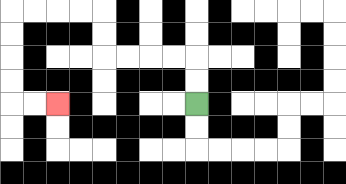{'start': '[8, 4]', 'end': '[2, 4]', 'path_directions': 'U,U,L,L,L,L,U,U,L,L,L,L,D,D,D,D,R,R', 'path_coordinates': '[[8, 4], [8, 3], [8, 2], [7, 2], [6, 2], [5, 2], [4, 2], [4, 1], [4, 0], [3, 0], [2, 0], [1, 0], [0, 0], [0, 1], [0, 2], [0, 3], [0, 4], [1, 4], [2, 4]]'}